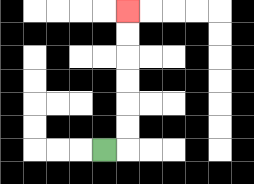{'start': '[4, 6]', 'end': '[5, 0]', 'path_directions': 'R,U,U,U,U,U,U', 'path_coordinates': '[[4, 6], [5, 6], [5, 5], [5, 4], [5, 3], [5, 2], [5, 1], [5, 0]]'}